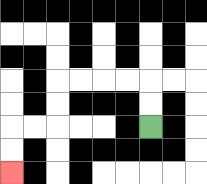{'start': '[6, 5]', 'end': '[0, 7]', 'path_directions': 'U,U,L,L,L,L,D,D,L,L,D,D', 'path_coordinates': '[[6, 5], [6, 4], [6, 3], [5, 3], [4, 3], [3, 3], [2, 3], [2, 4], [2, 5], [1, 5], [0, 5], [0, 6], [0, 7]]'}